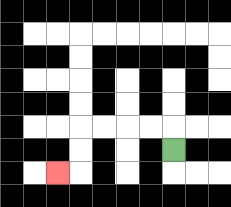{'start': '[7, 6]', 'end': '[2, 7]', 'path_directions': 'U,L,L,L,L,D,D,L', 'path_coordinates': '[[7, 6], [7, 5], [6, 5], [5, 5], [4, 5], [3, 5], [3, 6], [3, 7], [2, 7]]'}